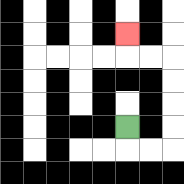{'start': '[5, 5]', 'end': '[5, 1]', 'path_directions': 'D,R,R,U,U,U,U,L,L,U', 'path_coordinates': '[[5, 5], [5, 6], [6, 6], [7, 6], [7, 5], [7, 4], [7, 3], [7, 2], [6, 2], [5, 2], [5, 1]]'}